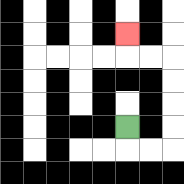{'start': '[5, 5]', 'end': '[5, 1]', 'path_directions': 'D,R,R,U,U,U,U,L,L,U', 'path_coordinates': '[[5, 5], [5, 6], [6, 6], [7, 6], [7, 5], [7, 4], [7, 3], [7, 2], [6, 2], [5, 2], [5, 1]]'}